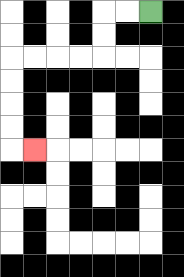{'start': '[6, 0]', 'end': '[1, 6]', 'path_directions': 'L,L,D,D,L,L,L,L,D,D,D,D,R', 'path_coordinates': '[[6, 0], [5, 0], [4, 0], [4, 1], [4, 2], [3, 2], [2, 2], [1, 2], [0, 2], [0, 3], [0, 4], [0, 5], [0, 6], [1, 6]]'}